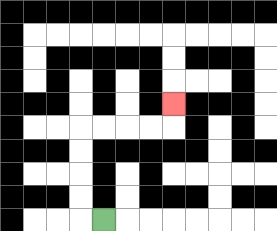{'start': '[4, 9]', 'end': '[7, 4]', 'path_directions': 'L,U,U,U,U,R,R,R,R,U', 'path_coordinates': '[[4, 9], [3, 9], [3, 8], [3, 7], [3, 6], [3, 5], [4, 5], [5, 5], [6, 5], [7, 5], [7, 4]]'}